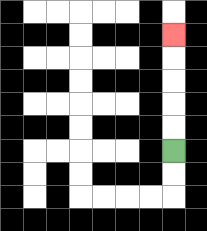{'start': '[7, 6]', 'end': '[7, 1]', 'path_directions': 'U,U,U,U,U', 'path_coordinates': '[[7, 6], [7, 5], [7, 4], [7, 3], [7, 2], [7, 1]]'}